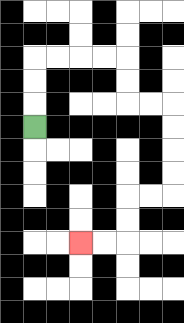{'start': '[1, 5]', 'end': '[3, 10]', 'path_directions': 'U,U,U,R,R,R,R,D,D,R,R,D,D,D,D,L,L,D,D,L,L', 'path_coordinates': '[[1, 5], [1, 4], [1, 3], [1, 2], [2, 2], [3, 2], [4, 2], [5, 2], [5, 3], [5, 4], [6, 4], [7, 4], [7, 5], [7, 6], [7, 7], [7, 8], [6, 8], [5, 8], [5, 9], [5, 10], [4, 10], [3, 10]]'}